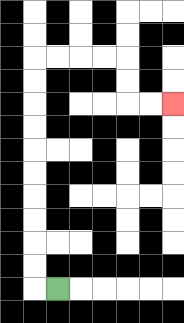{'start': '[2, 12]', 'end': '[7, 4]', 'path_directions': 'L,U,U,U,U,U,U,U,U,U,U,R,R,R,R,D,D,R,R', 'path_coordinates': '[[2, 12], [1, 12], [1, 11], [1, 10], [1, 9], [1, 8], [1, 7], [1, 6], [1, 5], [1, 4], [1, 3], [1, 2], [2, 2], [3, 2], [4, 2], [5, 2], [5, 3], [5, 4], [6, 4], [7, 4]]'}